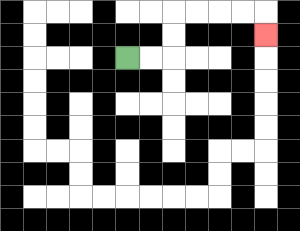{'start': '[5, 2]', 'end': '[11, 1]', 'path_directions': 'R,R,U,U,R,R,R,R,D', 'path_coordinates': '[[5, 2], [6, 2], [7, 2], [7, 1], [7, 0], [8, 0], [9, 0], [10, 0], [11, 0], [11, 1]]'}